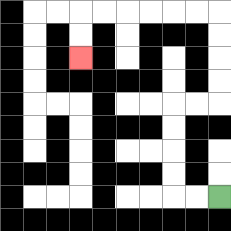{'start': '[9, 8]', 'end': '[3, 2]', 'path_directions': 'L,L,U,U,U,U,R,R,U,U,U,U,L,L,L,L,L,L,D,D', 'path_coordinates': '[[9, 8], [8, 8], [7, 8], [7, 7], [7, 6], [7, 5], [7, 4], [8, 4], [9, 4], [9, 3], [9, 2], [9, 1], [9, 0], [8, 0], [7, 0], [6, 0], [5, 0], [4, 0], [3, 0], [3, 1], [3, 2]]'}